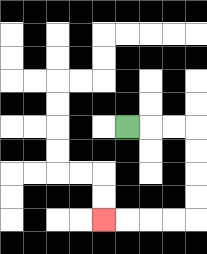{'start': '[5, 5]', 'end': '[4, 9]', 'path_directions': 'R,R,R,D,D,D,D,L,L,L,L', 'path_coordinates': '[[5, 5], [6, 5], [7, 5], [8, 5], [8, 6], [8, 7], [8, 8], [8, 9], [7, 9], [6, 9], [5, 9], [4, 9]]'}